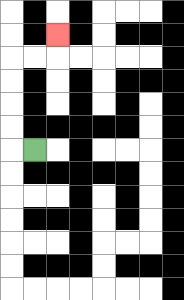{'start': '[1, 6]', 'end': '[2, 1]', 'path_directions': 'L,U,U,U,U,R,R,U', 'path_coordinates': '[[1, 6], [0, 6], [0, 5], [0, 4], [0, 3], [0, 2], [1, 2], [2, 2], [2, 1]]'}